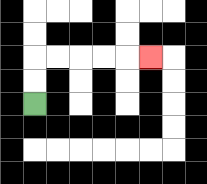{'start': '[1, 4]', 'end': '[6, 2]', 'path_directions': 'U,U,R,R,R,R,R', 'path_coordinates': '[[1, 4], [1, 3], [1, 2], [2, 2], [3, 2], [4, 2], [5, 2], [6, 2]]'}